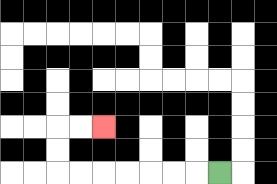{'start': '[9, 7]', 'end': '[4, 5]', 'path_directions': 'L,L,L,L,L,L,L,U,U,R,R', 'path_coordinates': '[[9, 7], [8, 7], [7, 7], [6, 7], [5, 7], [4, 7], [3, 7], [2, 7], [2, 6], [2, 5], [3, 5], [4, 5]]'}